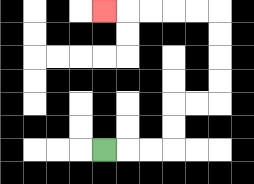{'start': '[4, 6]', 'end': '[4, 0]', 'path_directions': 'R,R,R,U,U,R,R,U,U,U,U,L,L,L,L,L', 'path_coordinates': '[[4, 6], [5, 6], [6, 6], [7, 6], [7, 5], [7, 4], [8, 4], [9, 4], [9, 3], [9, 2], [9, 1], [9, 0], [8, 0], [7, 0], [6, 0], [5, 0], [4, 0]]'}